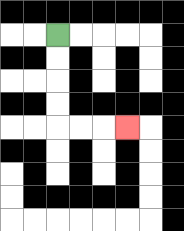{'start': '[2, 1]', 'end': '[5, 5]', 'path_directions': 'D,D,D,D,R,R,R', 'path_coordinates': '[[2, 1], [2, 2], [2, 3], [2, 4], [2, 5], [3, 5], [4, 5], [5, 5]]'}